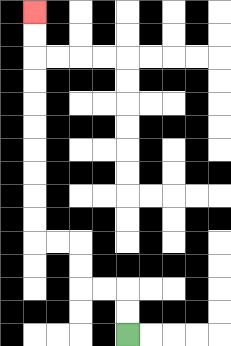{'start': '[5, 14]', 'end': '[1, 0]', 'path_directions': 'U,U,L,L,U,U,L,L,U,U,U,U,U,U,U,U,U,U', 'path_coordinates': '[[5, 14], [5, 13], [5, 12], [4, 12], [3, 12], [3, 11], [3, 10], [2, 10], [1, 10], [1, 9], [1, 8], [1, 7], [1, 6], [1, 5], [1, 4], [1, 3], [1, 2], [1, 1], [1, 0]]'}